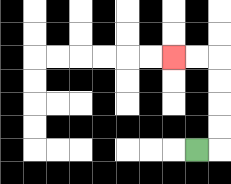{'start': '[8, 6]', 'end': '[7, 2]', 'path_directions': 'R,U,U,U,U,L,L', 'path_coordinates': '[[8, 6], [9, 6], [9, 5], [9, 4], [9, 3], [9, 2], [8, 2], [7, 2]]'}